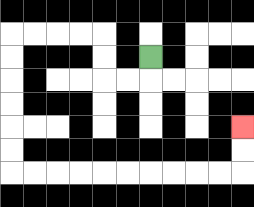{'start': '[6, 2]', 'end': '[10, 5]', 'path_directions': 'D,L,L,U,U,L,L,L,L,D,D,D,D,D,D,R,R,R,R,R,R,R,R,R,R,U,U', 'path_coordinates': '[[6, 2], [6, 3], [5, 3], [4, 3], [4, 2], [4, 1], [3, 1], [2, 1], [1, 1], [0, 1], [0, 2], [0, 3], [0, 4], [0, 5], [0, 6], [0, 7], [1, 7], [2, 7], [3, 7], [4, 7], [5, 7], [6, 7], [7, 7], [8, 7], [9, 7], [10, 7], [10, 6], [10, 5]]'}